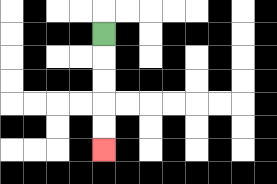{'start': '[4, 1]', 'end': '[4, 6]', 'path_directions': 'D,D,D,D,D', 'path_coordinates': '[[4, 1], [4, 2], [4, 3], [4, 4], [4, 5], [4, 6]]'}